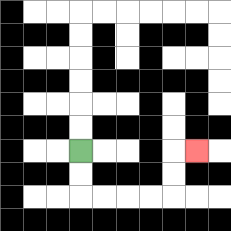{'start': '[3, 6]', 'end': '[8, 6]', 'path_directions': 'D,D,R,R,R,R,U,U,R', 'path_coordinates': '[[3, 6], [3, 7], [3, 8], [4, 8], [5, 8], [6, 8], [7, 8], [7, 7], [7, 6], [8, 6]]'}